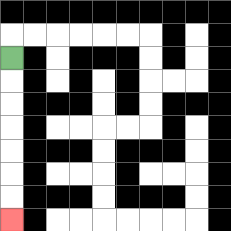{'start': '[0, 2]', 'end': '[0, 9]', 'path_directions': 'D,D,D,D,D,D,D', 'path_coordinates': '[[0, 2], [0, 3], [0, 4], [0, 5], [0, 6], [0, 7], [0, 8], [0, 9]]'}